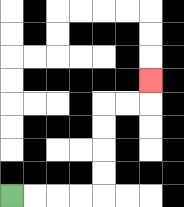{'start': '[0, 8]', 'end': '[6, 3]', 'path_directions': 'R,R,R,R,U,U,U,U,R,R,U', 'path_coordinates': '[[0, 8], [1, 8], [2, 8], [3, 8], [4, 8], [4, 7], [4, 6], [4, 5], [4, 4], [5, 4], [6, 4], [6, 3]]'}